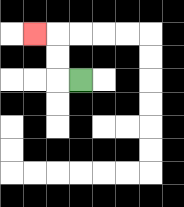{'start': '[3, 3]', 'end': '[1, 1]', 'path_directions': 'L,U,U,L', 'path_coordinates': '[[3, 3], [2, 3], [2, 2], [2, 1], [1, 1]]'}